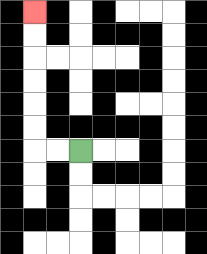{'start': '[3, 6]', 'end': '[1, 0]', 'path_directions': 'L,L,U,U,U,U,U,U', 'path_coordinates': '[[3, 6], [2, 6], [1, 6], [1, 5], [1, 4], [1, 3], [1, 2], [1, 1], [1, 0]]'}